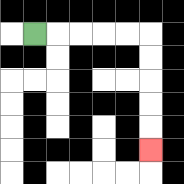{'start': '[1, 1]', 'end': '[6, 6]', 'path_directions': 'R,R,R,R,R,D,D,D,D,D', 'path_coordinates': '[[1, 1], [2, 1], [3, 1], [4, 1], [5, 1], [6, 1], [6, 2], [6, 3], [6, 4], [6, 5], [6, 6]]'}